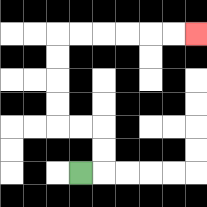{'start': '[3, 7]', 'end': '[8, 1]', 'path_directions': 'R,U,U,L,L,U,U,U,U,R,R,R,R,R,R', 'path_coordinates': '[[3, 7], [4, 7], [4, 6], [4, 5], [3, 5], [2, 5], [2, 4], [2, 3], [2, 2], [2, 1], [3, 1], [4, 1], [5, 1], [6, 1], [7, 1], [8, 1]]'}